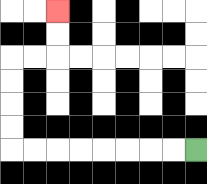{'start': '[8, 6]', 'end': '[2, 0]', 'path_directions': 'L,L,L,L,L,L,L,L,U,U,U,U,R,R,U,U', 'path_coordinates': '[[8, 6], [7, 6], [6, 6], [5, 6], [4, 6], [3, 6], [2, 6], [1, 6], [0, 6], [0, 5], [0, 4], [0, 3], [0, 2], [1, 2], [2, 2], [2, 1], [2, 0]]'}